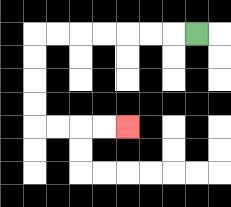{'start': '[8, 1]', 'end': '[5, 5]', 'path_directions': 'L,L,L,L,L,L,L,D,D,D,D,R,R,R,R', 'path_coordinates': '[[8, 1], [7, 1], [6, 1], [5, 1], [4, 1], [3, 1], [2, 1], [1, 1], [1, 2], [1, 3], [1, 4], [1, 5], [2, 5], [3, 5], [4, 5], [5, 5]]'}